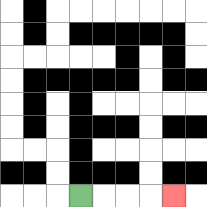{'start': '[3, 8]', 'end': '[7, 8]', 'path_directions': 'R,R,R,R', 'path_coordinates': '[[3, 8], [4, 8], [5, 8], [6, 8], [7, 8]]'}